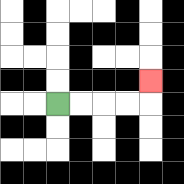{'start': '[2, 4]', 'end': '[6, 3]', 'path_directions': 'R,R,R,R,U', 'path_coordinates': '[[2, 4], [3, 4], [4, 4], [5, 4], [6, 4], [6, 3]]'}